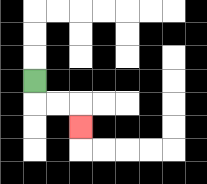{'start': '[1, 3]', 'end': '[3, 5]', 'path_directions': 'D,R,R,D', 'path_coordinates': '[[1, 3], [1, 4], [2, 4], [3, 4], [3, 5]]'}